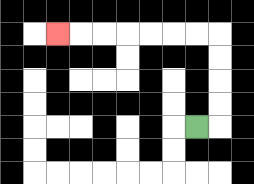{'start': '[8, 5]', 'end': '[2, 1]', 'path_directions': 'R,U,U,U,U,L,L,L,L,L,L,L', 'path_coordinates': '[[8, 5], [9, 5], [9, 4], [9, 3], [9, 2], [9, 1], [8, 1], [7, 1], [6, 1], [5, 1], [4, 1], [3, 1], [2, 1]]'}